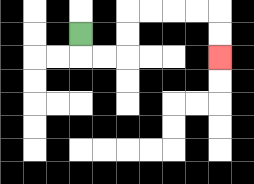{'start': '[3, 1]', 'end': '[9, 2]', 'path_directions': 'D,R,R,U,U,R,R,R,R,D,D', 'path_coordinates': '[[3, 1], [3, 2], [4, 2], [5, 2], [5, 1], [5, 0], [6, 0], [7, 0], [8, 0], [9, 0], [9, 1], [9, 2]]'}